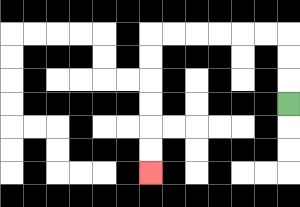{'start': '[12, 4]', 'end': '[6, 7]', 'path_directions': 'U,U,U,L,L,L,L,L,L,D,D,D,D,D,D', 'path_coordinates': '[[12, 4], [12, 3], [12, 2], [12, 1], [11, 1], [10, 1], [9, 1], [8, 1], [7, 1], [6, 1], [6, 2], [6, 3], [6, 4], [6, 5], [6, 6], [6, 7]]'}